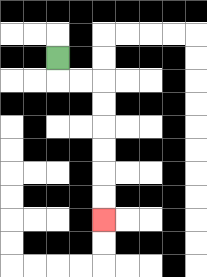{'start': '[2, 2]', 'end': '[4, 9]', 'path_directions': 'D,R,R,D,D,D,D,D,D', 'path_coordinates': '[[2, 2], [2, 3], [3, 3], [4, 3], [4, 4], [4, 5], [4, 6], [4, 7], [4, 8], [4, 9]]'}